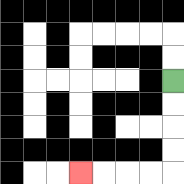{'start': '[7, 3]', 'end': '[3, 7]', 'path_directions': 'D,D,D,D,L,L,L,L', 'path_coordinates': '[[7, 3], [7, 4], [7, 5], [7, 6], [7, 7], [6, 7], [5, 7], [4, 7], [3, 7]]'}